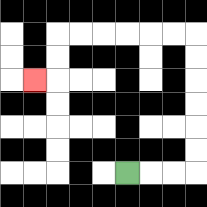{'start': '[5, 7]', 'end': '[1, 3]', 'path_directions': 'R,R,R,U,U,U,U,U,U,L,L,L,L,L,L,D,D,L', 'path_coordinates': '[[5, 7], [6, 7], [7, 7], [8, 7], [8, 6], [8, 5], [8, 4], [8, 3], [8, 2], [8, 1], [7, 1], [6, 1], [5, 1], [4, 1], [3, 1], [2, 1], [2, 2], [2, 3], [1, 3]]'}